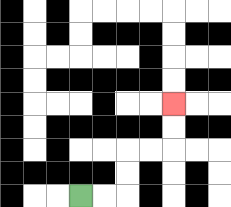{'start': '[3, 8]', 'end': '[7, 4]', 'path_directions': 'R,R,U,U,R,R,U,U', 'path_coordinates': '[[3, 8], [4, 8], [5, 8], [5, 7], [5, 6], [6, 6], [7, 6], [7, 5], [7, 4]]'}